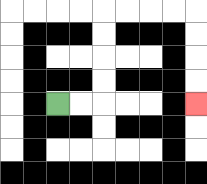{'start': '[2, 4]', 'end': '[8, 4]', 'path_directions': 'R,R,U,U,U,U,R,R,R,R,D,D,D,D', 'path_coordinates': '[[2, 4], [3, 4], [4, 4], [4, 3], [4, 2], [4, 1], [4, 0], [5, 0], [6, 0], [7, 0], [8, 0], [8, 1], [8, 2], [8, 3], [8, 4]]'}